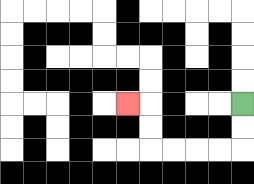{'start': '[10, 4]', 'end': '[5, 4]', 'path_directions': 'D,D,L,L,L,L,U,U,L', 'path_coordinates': '[[10, 4], [10, 5], [10, 6], [9, 6], [8, 6], [7, 6], [6, 6], [6, 5], [6, 4], [5, 4]]'}